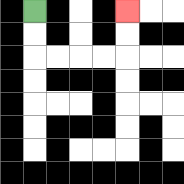{'start': '[1, 0]', 'end': '[5, 0]', 'path_directions': 'D,D,R,R,R,R,U,U', 'path_coordinates': '[[1, 0], [1, 1], [1, 2], [2, 2], [3, 2], [4, 2], [5, 2], [5, 1], [5, 0]]'}